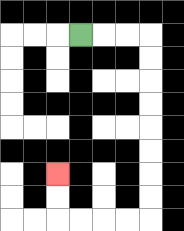{'start': '[3, 1]', 'end': '[2, 7]', 'path_directions': 'R,R,R,D,D,D,D,D,D,D,D,L,L,L,L,U,U', 'path_coordinates': '[[3, 1], [4, 1], [5, 1], [6, 1], [6, 2], [6, 3], [6, 4], [6, 5], [6, 6], [6, 7], [6, 8], [6, 9], [5, 9], [4, 9], [3, 9], [2, 9], [2, 8], [2, 7]]'}